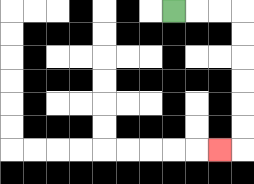{'start': '[7, 0]', 'end': '[9, 6]', 'path_directions': 'R,R,R,D,D,D,D,D,D,L', 'path_coordinates': '[[7, 0], [8, 0], [9, 0], [10, 0], [10, 1], [10, 2], [10, 3], [10, 4], [10, 5], [10, 6], [9, 6]]'}